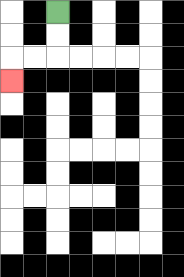{'start': '[2, 0]', 'end': '[0, 3]', 'path_directions': 'D,D,L,L,D', 'path_coordinates': '[[2, 0], [2, 1], [2, 2], [1, 2], [0, 2], [0, 3]]'}